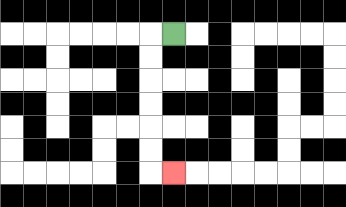{'start': '[7, 1]', 'end': '[7, 7]', 'path_directions': 'L,D,D,D,D,D,D,R', 'path_coordinates': '[[7, 1], [6, 1], [6, 2], [6, 3], [6, 4], [6, 5], [6, 6], [6, 7], [7, 7]]'}